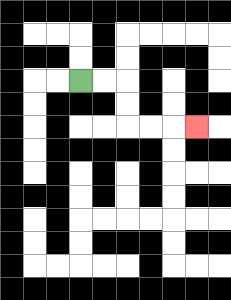{'start': '[3, 3]', 'end': '[8, 5]', 'path_directions': 'R,R,D,D,R,R,R', 'path_coordinates': '[[3, 3], [4, 3], [5, 3], [5, 4], [5, 5], [6, 5], [7, 5], [8, 5]]'}